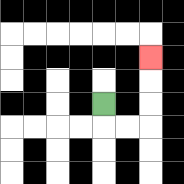{'start': '[4, 4]', 'end': '[6, 2]', 'path_directions': 'D,R,R,U,U,U', 'path_coordinates': '[[4, 4], [4, 5], [5, 5], [6, 5], [6, 4], [6, 3], [6, 2]]'}